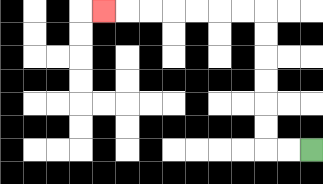{'start': '[13, 6]', 'end': '[4, 0]', 'path_directions': 'L,L,U,U,U,U,U,U,L,L,L,L,L,L,L', 'path_coordinates': '[[13, 6], [12, 6], [11, 6], [11, 5], [11, 4], [11, 3], [11, 2], [11, 1], [11, 0], [10, 0], [9, 0], [8, 0], [7, 0], [6, 0], [5, 0], [4, 0]]'}